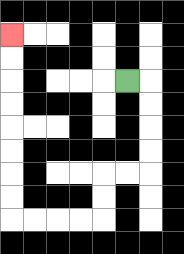{'start': '[5, 3]', 'end': '[0, 1]', 'path_directions': 'R,D,D,D,D,L,L,D,D,L,L,L,L,U,U,U,U,U,U,U,U', 'path_coordinates': '[[5, 3], [6, 3], [6, 4], [6, 5], [6, 6], [6, 7], [5, 7], [4, 7], [4, 8], [4, 9], [3, 9], [2, 9], [1, 9], [0, 9], [0, 8], [0, 7], [0, 6], [0, 5], [0, 4], [0, 3], [0, 2], [0, 1]]'}